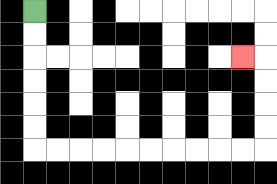{'start': '[1, 0]', 'end': '[10, 2]', 'path_directions': 'D,D,D,D,D,D,R,R,R,R,R,R,R,R,R,R,U,U,U,U,L', 'path_coordinates': '[[1, 0], [1, 1], [1, 2], [1, 3], [1, 4], [1, 5], [1, 6], [2, 6], [3, 6], [4, 6], [5, 6], [6, 6], [7, 6], [8, 6], [9, 6], [10, 6], [11, 6], [11, 5], [11, 4], [11, 3], [11, 2], [10, 2]]'}